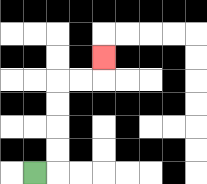{'start': '[1, 7]', 'end': '[4, 2]', 'path_directions': 'R,U,U,U,U,R,R,U', 'path_coordinates': '[[1, 7], [2, 7], [2, 6], [2, 5], [2, 4], [2, 3], [3, 3], [4, 3], [4, 2]]'}